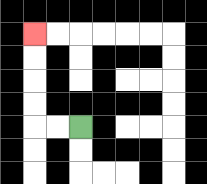{'start': '[3, 5]', 'end': '[1, 1]', 'path_directions': 'L,L,U,U,U,U', 'path_coordinates': '[[3, 5], [2, 5], [1, 5], [1, 4], [1, 3], [1, 2], [1, 1]]'}